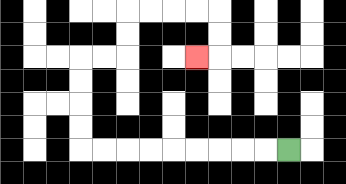{'start': '[12, 6]', 'end': '[8, 2]', 'path_directions': 'L,L,L,L,L,L,L,L,L,U,U,U,U,R,R,U,U,R,R,R,R,D,D,L', 'path_coordinates': '[[12, 6], [11, 6], [10, 6], [9, 6], [8, 6], [7, 6], [6, 6], [5, 6], [4, 6], [3, 6], [3, 5], [3, 4], [3, 3], [3, 2], [4, 2], [5, 2], [5, 1], [5, 0], [6, 0], [7, 0], [8, 0], [9, 0], [9, 1], [9, 2], [8, 2]]'}